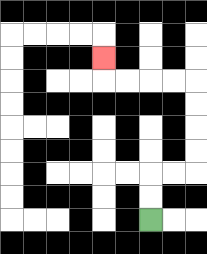{'start': '[6, 9]', 'end': '[4, 2]', 'path_directions': 'U,U,R,R,U,U,U,U,L,L,L,L,U', 'path_coordinates': '[[6, 9], [6, 8], [6, 7], [7, 7], [8, 7], [8, 6], [8, 5], [8, 4], [8, 3], [7, 3], [6, 3], [5, 3], [4, 3], [4, 2]]'}